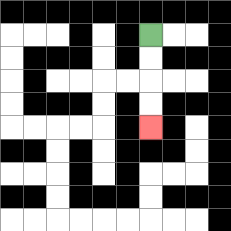{'start': '[6, 1]', 'end': '[6, 5]', 'path_directions': 'D,D,D,D', 'path_coordinates': '[[6, 1], [6, 2], [6, 3], [6, 4], [6, 5]]'}